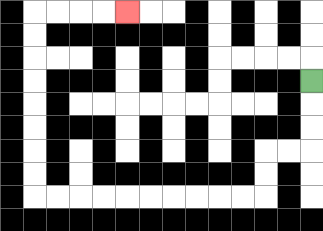{'start': '[13, 3]', 'end': '[5, 0]', 'path_directions': 'D,D,D,L,L,D,D,L,L,L,L,L,L,L,L,L,L,U,U,U,U,U,U,U,U,R,R,R,R', 'path_coordinates': '[[13, 3], [13, 4], [13, 5], [13, 6], [12, 6], [11, 6], [11, 7], [11, 8], [10, 8], [9, 8], [8, 8], [7, 8], [6, 8], [5, 8], [4, 8], [3, 8], [2, 8], [1, 8], [1, 7], [1, 6], [1, 5], [1, 4], [1, 3], [1, 2], [1, 1], [1, 0], [2, 0], [3, 0], [4, 0], [5, 0]]'}